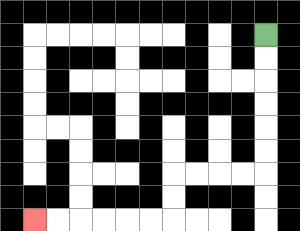{'start': '[11, 1]', 'end': '[1, 9]', 'path_directions': 'D,D,D,D,D,D,L,L,L,L,D,D,L,L,L,L,L,L', 'path_coordinates': '[[11, 1], [11, 2], [11, 3], [11, 4], [11, 5], [11, 6], [11, 7], [10, 7], [9, 7], [8, 7], [7, 7], [7, 8], [7, 9], [6, 9], [5, 9], [4, 9], [3, 9], [2, 9], [1, 9]]'}